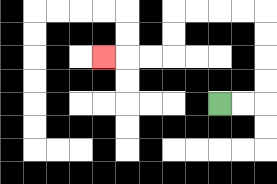{'start': '[9, 4]', 'end': '[4, 2]', 'path_directions': 'R,R,U,U,U,U,L,L,L,L,D,D,L,L,L', 'path_coordinates': '[[9, 4], [10, 4], [11, 4], [11, 3], [11, 2], [11, 1], [11, 0], [10, 0], [9, 0], [8, 0], [7, 0], [7, 1], [7, 2], [6, 2], [5, 2], [4, 2]]'}